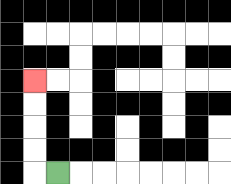{'start': '[2, 7]', 'end': '[1, 3]', 'path_directions': 'L,U,U,U,U', 'path_coordinates': '[[2, 7], [1, 7], [1, 6], [1, 5], [1, 4], [1, 3]]'}